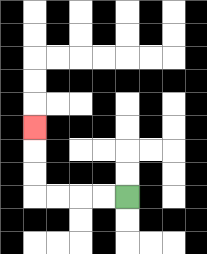{'start': '[5, 8]', 'end': '[1, 5]', 'path_directions': 'L,L,L,L,U,U,U', 'path_coordinates': '[[5, 8], [4, 8], [3, 8], [2, 8], [1, 8], [1, 7], [1, 6], [1, 5]]'}